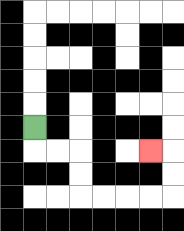{'start': '[1, 5]', 'end': '[6, 6]', 'path_directions': 'D,R,R,D,D,R,R,R,R,U,U,L', 'path_coordinates': '[[1, 5], [1, 6], [2, 6], [3, 6], [3, 7], [3, 8], [4, 8], [5, 8], [6, 8], [7, 8], [7, 7], [7, 6], [6, 6]]'}